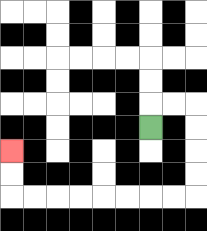{'start': '[6, 5]', 'end': '[0, 6]', 'path_directions': 'U,R,R,D,D,D,D,L,L,L,L,L,L,L,L,U,U', 'path_coordinates': '[[6, 5], [6, 4], [7, 4], [8, 4], [8, 5], [8, 6], [8, 7], [8, 8], [7, 8], [6, 8], [5, 8], [4, 8], [3, 8], [2, 8], [1, 8], [0, 8], [0, 7], [0, 6]]'}